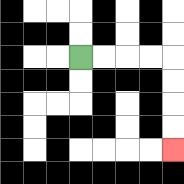{'start': '[3, 2]', 'end': '[7, 6]', 'path_directions': 'R,R,R,R,D,D,D,D', 'path_coordinates': '[[3, 2], [4, 2], [5, 2], [6, 2], [7, 2], [7, 3], [7, 4], [7, 5], [7, 6]]'}